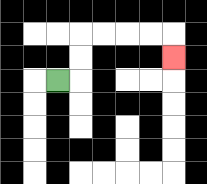{'start': '[2, 3]', 'end': '[7, 2]', 'path_directions': 'R,U,U,R,R,R,R,D', 'path_coordinates': '[[2, 3], [3, 3], [3, 2], [3, 1], [4, 1], [5, 1], [6, 1], [7, 1], [7, 2]]'}